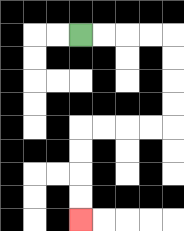{'start': '[3, 1]', 'end': '[3, 9]', 'path_directions': 'R,R,R,R,D,D,D,D,L,L,L,L,D,D,D,D', 'path_coordinates': '[[3, 1], [4, 1], [5, 1], [6, 1], [7, 1], [7, 2], [7, 3], [7, 4], [7, 5], [6, 5], [5, 5], [4, 5], [3, 5], [3, 6], [3, 7], [3, 8], [3, 9]]'}